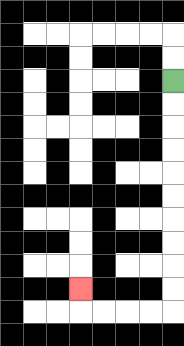{'start': '[7, 3]', 'end': '[3, 12]', 'path_directions': 'D,D,D,D,D,D,D,D,D,D,L,L,L,L,U', 'path_coordinates': '[[7, 3], [7, 4], [7, 5], [7, 6], [7, 7], [7, 8], [7, 9], [7, 10], [7, 11], [7, 12], [7, 13], [6, 13], [5, 13], [4, 13], [3, 13], [3, 12]]'}